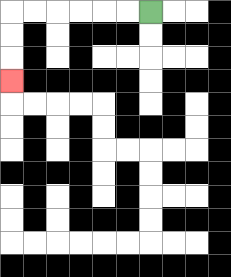{'start': '[6, 0]', 'end': '[0, 3]', 'path_directions': 'L,L,L,L,L,L,D,D,D', 'path_coordinates': '[[6, 0], [5, 0], [4, 0], [3, 0], [2, 0], [1, 0], [0, 0], [0, 1], [0, 2], [0, 3]]'}